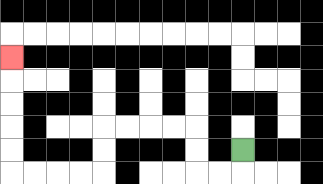{'start': '[10, 6]', 'end': '[0, 2]', 'path_directions': 'D,L,L,U,U,L,L,L,L,D,D,L,L,L,L,U,U,U,U,U', 'path_coordinates': '[[10, 6], [10, 7], [9, 7], [8, 7], [8, 6], [8, 5], [7, 5], [6, 5], [5, 5], [4, 5], [4, 6], [4, 7], [3, 7], [2, 7], [1, 7], [0, 7], [0, 6], [0, 5], [0, 4], [0, 3], [0, 2]]'}